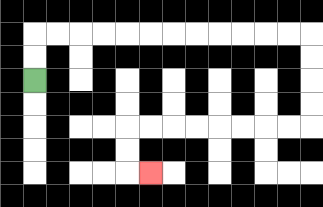{'start': '[1, 3]', 'end': '[6, 7]', 'path_directions': 'U,U,R,R,R,R,R,R,R,R,R,R,R,R,D,D,D,D,L,L,L,L,L,L,L,L,D,D,R', 'path_coordinates': '[[1, 3], [1, 2], [1, 1], [2, 1], [3, 1], [4, 1], [5, 1], [6, 1], [7, 1], [8, 1], [9, 1], [10, 1], [11, 1], [12, 1], [13, 1], [13, 2], [13, 3], [13, 4], [13, 5], [12, 5], [11, 5], [10, 5], [9, 5], [8, 5], [7, 5], [6, 5], [5, 5], [5, 6], [5, 7], [6, 7]]'}